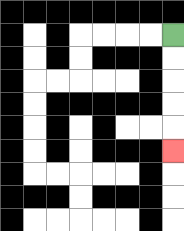{'start': '[7, 1]', 'end': '[7, 6]', 'path_directions': 'D,D,D,D,D', 'path_coordinates': '[[7, 1], [7, 2], [7, 3], [7, 4], [7, 5], [7, 6]]'}